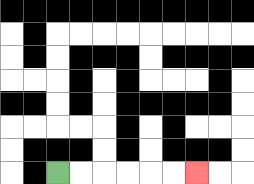{'start': '[2, 7]', 'end': '[8, 7]', 'path_directions': 'R,R,R,R,R,R', 'path_coordinates': '[[2, 7], [3, 7], [4, 7], [5, 7], [6, 7], [7, 7], [8, 7]]'}